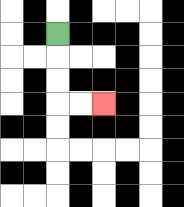{'start': '[2, 1]', 'end': '[4, 4]', 'path_directions': 'D,D,D,R,R', 'path_coordinates': '[[2, 1], [2, 2], [2, 3], [2, 4], [3, 4], [4, 4]]'}